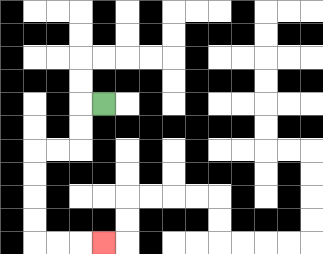{'start': '[4, 4]', 'end': '[4, 10]', 'path_directions': 'L,D,D,L,L,D,D,D,D,R,R,R', 'path_coordinates': '[[4, 4], [3, 4], [3, 5], [3, 6], [2, 6], [1, 6], [1, 7], [1, 8], [1, 9], [1, 10], [2, 10], [3, 10], [4, 10]]'}